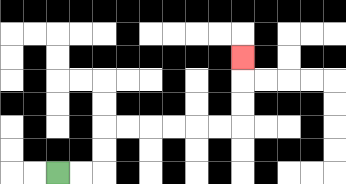{'start': '[2, 7]', 'end': '[10, 2]', 'path_directions': 'R,R,U,U,R,R,R,R,R,R,U,U,U', 'path_coordinates': '[[2, 7], [3, 7], [4, 7], [4, 6], [4, 5], [5, 5], [6, 5], [7, 5], [8, 5], [9, 5], [10, 5], [10, 4], [10, 3], [10, 2]]'}